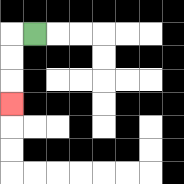{'start': '[1, 1]', 'end': '[0, 4]', 'path_directions': 'L,D,D,D', 'path_coordinates': '[[1, 1], [0, 1], [0, 2], [0, 3], [0, 4]]'}